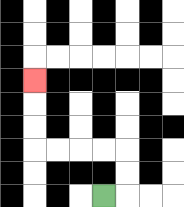{'start': '[4, 8]', 'end': '[1, 3]', 'path_directions': 'R,U,U,L,L,L,L,U,U,U', 'path_coordinates': '[[4, 8], [5, 8], [5, 7], [5, 6], [4, 6], [3, 6], [2, 6], [1, 6], [1, 5], [1, 4], [1, 3]]'}